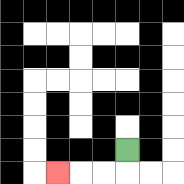{'start': '[5, 6]', 'end': '[2, 7]', 'path_directions': 'D,L,L,L', 'path_coordinates': '[[5, 6], [5, 7], [4, 7], [3, 7], [2, 7]]'}